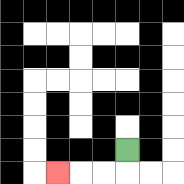{'start': '[5, 6]', 'end': '[2, 7]', 'path_directions': 'D,L,L,L', 'path_coordinates': '[[5, 6], [5, 7], [4, 7], [3, 7], [2, 7]]'}